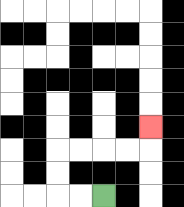{'start': '[4, 8]', 'end': '[6, 5]', 'path_directions': 'L,L,U,U,R,R,R,R,U', 'path_coordinates': '[[4, 8], [3, 8], [2, 8], [2, 7], [2, 6], [3, 6], [4, 6], [5, 6], [6, 6], [6, 5]]'}